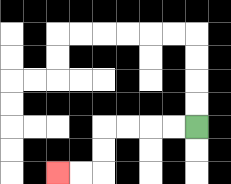{'start': '[8, 5]', 'end': '[2, 7]', 'path_directions': 'L,L,L,L,D,D,L,L', 'path_coordinates': '[[8, 5], [7, 5], [6, 5], [5, 5], [4, 5], [4, 6], [4, 7], [3, 7], [2, 7]]'}